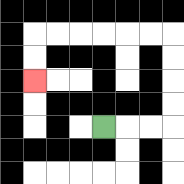{'start': '[4, 5]', 'end': '[1, 3]', 'path_directions': 'R,R,R,U,U,U,U,L,L,L,L,L,L,D,D', 'path_coordinates': '[[4, 5], [5, 5], [6, 5], [7, 5], [7, 4], [7, 3], [7, 2], [7, 1], [6, 1], [5, 1], [4, 1], [3, 1], [2, 1], [1, 1], [1, 2], [1, 3]]'}